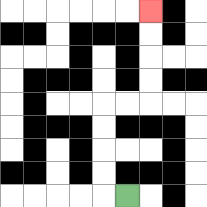{'start': '[5, 8]', 'end': '[6, 0]', 'path_directions': 'L,U,U,U,U,R,R,U,U,U,U', 'path_coordinates': '[[5, 8], [4, 8], [4, 7], [4, 6], [4, 5], [4, 4], [5, 4], [6, 4], [6, 3], [6, 2], [6, 1], [6, 0]]'}